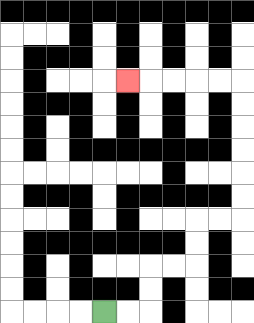{'start': '[4, 13]', 'end': '[5, 3]', 'path_directions': 'R,R,U,U,R,R,U,U,R,R,U,U,U,U,U,U,L,L,L,L,L', 'path_coordinates': '[[4, 13], [5, 13], [6, 13], [6, 12], [6, 11], [7, 11], [8, 11], [8, 10], [8, 9], [9, 9], [10, 9], [10, 8], [10, 7], [10, 6], [10, 5], [10, 4], [10, 3], [9, 3], [8, 3], [7, 3], [6, 3], [5, 3]]'}